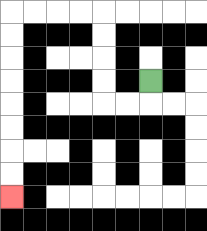{'start': '[6, 3]', 'end': '[0, 8]', 'path_directions': 'D,L,L,U,U,U,U,L,L,L,L,D,D,D,D,D,D,D,D', 'path_coordinates': '[[6, 3], [6, 4], [5, 4], [4, 4], [4, 3], [4, 2], [4, 1], [4, 0], [3, 0], [2, 0], [1, 0], [0, 0], [0, 1], [0, 2], [0, 3], [0, 4], [0, 5], [0, 6], [0, 7], [0, 8]]'}